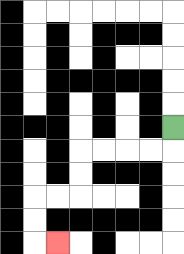{'start': '[7, 5]', 'end': '[2, 10]', 'path_directions': 'D,L,L,L,L,D,D,L,L,D,D,R', 'path_coordinates': '[[7, 5], [7, 6], [6, 6], [5, 6], [4, 6], [3, 6], [3, 7], [3, 8], [2, 8], [1, 8], [1, 9], [1, 10], [2, 10]]'}